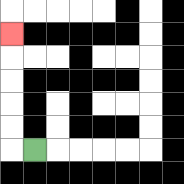{'start': '[1, 6]', 'end': '[0, 1]', 'path_directions': 'L,U,U,U,U,U', 'path_coordinates': '[[1, 6], [0, 6], [0, 5], [0, 4], [0, 3], [0, 2], [0, 1]]'}